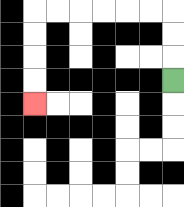{'start': '[7, 3]', 'end': '[1, 4]', 'path_directions': 'U,U,U,L,L,L,L,L,L,D,D,D,D', 'path_coordinates': '[[7, 3], [7, 2], [7, 1], [7, 0], [6, 0], [5, 0], [4, 0], [3, 0], [2, 0], [1, 0], [1, 1], [1, 2], [1, 3], [1, 4]]'}